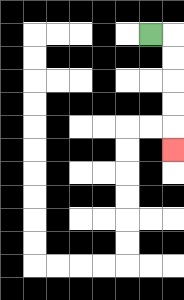{'start': '[6, 1]', 'end': '[7, 6]', 'path_directions': 'R,D,D,D,D,D', 'path_coordinates': '[[6, 1], [7, 1], [7, 2], [7, 3], [7, 4], [7, 5], [7, 6]]'}